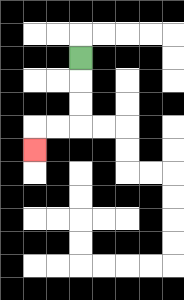{'start': '[3, 2]', 'end': '[1, 6]', 'path_directions': 'D,D,D,L,L,D', 'path_coordinates': '[[3, 2], [3, 3], [3, 4], [3, 5], [2, 5], [1, 5], [1, 6]]'}